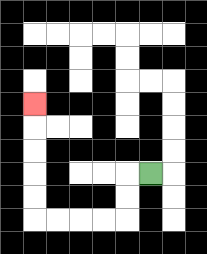{'start': '[6, 7]', 'end': '[1, 4]', 'path_directions': 'L,D,D,L,L,L,L,U,U,U,U,U', 'path_coordinates': '[[6, 7], [5, 7], [5, 8], [5, 9], [4, 9], [3, 9], [2, 9], [1, 9], [1, 8], [1, 7], [1, 6], [1, 5], [1, 4]]'}